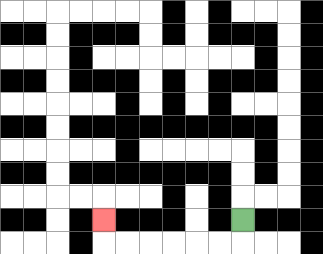{'start': '[10, 9]', 'end': '[4, 9]', 'path_directions': 'D,L,L,L,L,L,L,U', 'path_coordinates': '[[10, 9], [10, 10], [9, 10], [8, 10], [7, 10], [6, 10], [5, 10], [4, 10], [4, 9]]'}